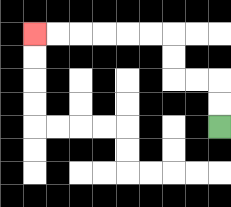{'start': '[9, 5]', 'end': '[1, 1]', 'path_directions': 'U,U,L,L,U,U,L,L,L,L,L,L', 'path_coordinates': '[[9, 5], [9, 4], [9, 3], [8, 3], [7, 3], [7, 2], [7, 1], [6, 1], [5, 1], [4, 1], [3, 1], [2, 1], [1, 1]]'}